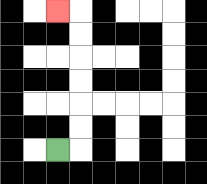{'start': '[2, 6]', 'end': '[2, 0]', 'path_directions': 'R,U,U,U,U,U,U,L', 'path_coordinates': '[[2, 6], [3, 6], [3, 5], [3, 4], [3, 3], [3, 2], [3, 1], [3, 0], [2, 0]]'}